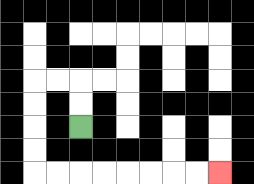{'start': '[3, 5]', 'end': '[9, 7]', 'path_directions': 'U,U,L,L,D,D,D,D,R,R,R,R,R,R,R,R', 'path_coordinates': '[[3, 5], [3, 4], [3, 3], [2, 3], [1, 3], [1, 4], [1, 5], [1, 6], [1, 7], [2, 7], [3, 7], [4, 7], [5, 7], [6, 7], [7, 7], [8, 7], [9, 7]]'}